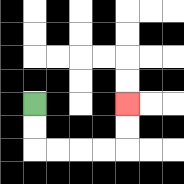{'start': '[1, 4]', 'end': '[5, 4]', 'path_directions': 'D,D,R,R,R,R,U,U', 'path_coordinates': '[[1, 4], [1, 5], [1, 6], [2, 6], [3, 6], [4, 6], [5, 6], [5, 5], [5, 4]]'}